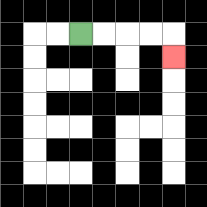{'start': '[3, 1]', 'end': '[7, 2]', 'path_directions': 'R,R,R,R,D', 'path_coordinates': '[[3, 1], [4, 1], [5, 1], [6, 1], [7, 1], [7, 2]]'}